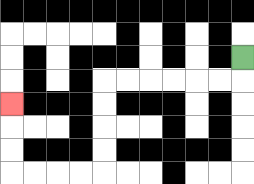{'start': '[10, 2]', 'end': '[0, 4]', 'path_directions': 'D,L,L,L,L,L,L,D,D,D,D,L,L,L,L,U,U,U', 'path_coordinates': '[[10, 2], [10, 3], [9, 3], [8, 3], [7, 3], [6, 3], [5, 3], [4, 3], [4, 4], [4, 5], [4, 6], [4, 7], [3, 7], [2, 7], [1, 7], [0, 7], [0, 6], [0, 5], [0, 4]]'}